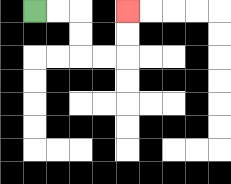{'start': '[1, 0]', 'end': '[5, 0]', 'path_directions': 'R,R,D,D,R,R,U,U', 'path_coordinates': '[[1, 0], [2, 0], [3, 0], [3, 1], [3, 2], [4, 2], [5, 2], [5, 1], [5, 0]]'}